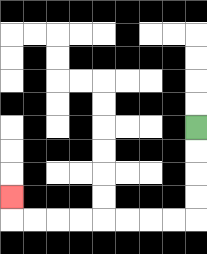{'start': '[8, 5]', 'end': '[0, 8]', 'path_directions': 'D,D,D,D,L,L,L,L,L,L,L,L,U', 'path_coordinates': '[[8, 5], [8, 6], [8, 7], [8, 8], [8, 9], [7, 9], [6, 9], [5, 9], [4, 9], [3, 9], [2, 9], [1, 9], [0, 9], [0, 8]]'}